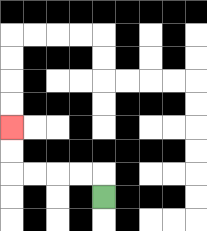{'start': '[4, 8]', 'end': '[0, 5]', 'path_directions': 'U,L,L,L,L,U,U', 'path_coordinates': '[[4, 8], [4, 7], [3, 7], [2, 7], [1, 7], [0, 7], [0, 6], [0, 5]]'}